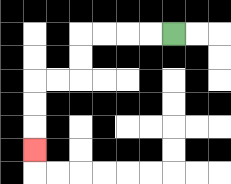{'start': '[7, 1]', 'end': '[1, 6]', 'path_directions': 'L,L,L,L,D,D,L,L,D,D,D', 'path_coordinates': '[[7, 1], [6, 1], [5, 1], [4, 1], [3, 1], [3, 2], [3, 3], [2, 3], [1, 3], [1, 4], [1, 5], [1, 6]]'}